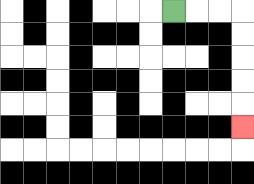{'start': '[7, 0]', 'end': '[10, 5]', 'path_directions': 'R,R,R,D,D,D,D,D', 'path_coordinates': '[[7, 0], [8, 0], [9, 0], [10, 0], [10, 1], [10, 2], [10, 3], [10, 4], [10, 5]]'}